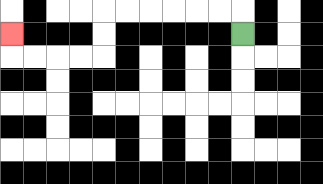{'start': '[10, 1]', 'end': '[0, 1]', 'path_directions': 'U,L,L,L,L,L,L,D,D,L,L,L,L,U', 'path_coordinates': '[[10, 1], [10, 0], [9, 0], [8, 0], [7, 0], [6, 0], [5, 0], [4, 0], [4, 1], [4, 2], [3, 2], [2, 2], [1, 2], [0, 2], [0, 1]]'}